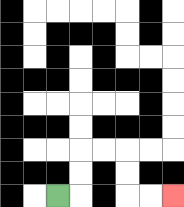{'start': '[2, 8]', 'end': '[7, 8]', 'path_directions': 'R,U,U,R,R,D,D,R,R', 'path_coordinates': '[[2, 8], [3, 8], [3, 7], [3, 6], [4, 6], [5, 6], [5, 7], [5, 8], [6, 8], [7, 8]]'}